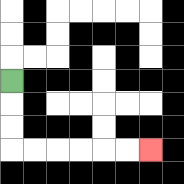{'start': '[0, 3]', 'end': '[6, 6]', 'path_directions': 'D,D,D,R,R,R,R,R,R', 'path_coordinates': '[[0, 3], [0, 4], [0, 5], [0, 6], [1, 6], [2, 6], [3, 6], [4, 6], [5, 6], [6, 6]]'}